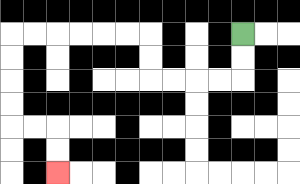{'start': '[10, 1]', 'end': '[2, 7]', 'path_directions': 'D,D,L,L,L,L,U,U,L,L,L,L,L,L,D,D,D,D,R,R,D,D', 'path_coordinates': '[[10, 1], [10, 2], [10, 3], [9, 3], [8, 3], [7, 3], [6, 3], [6, 2], [6, 1], [5, 1], [4, 1], [3, 1], [2, 1], [1, 1], [0, 1], [0, 2], [0, 3], [0, 4], [0, 5], [1, 5], [2, 5], [2, 6], [2, 7]]'}